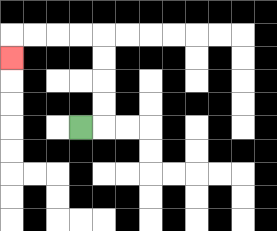{'start': '[3, 5]', 'end': '[0, 2]', 'path_directions': 'R,U,U,U,U,L,L,L,L,D', 'path_coordinates': '[[3, 5], [4, 5], [4, 4], [4, 3], [4, 2], [4, 1], [3, 1], [2, 1], [1, 1], [0, 1], [0, 2]]'}